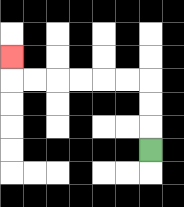{'start': '[6, 6]', 'end': '[0, 2]', 'path_directions': 'U,U,U,L,L,L,L,L,L,U', 'path_coordinates': '[[6, 6], [6, 5], [6, 4], [6, 3], [5, 3], [4, 3], [3, 3], [2, 3], [1, 3], [0, 3], [0, 2]]'}